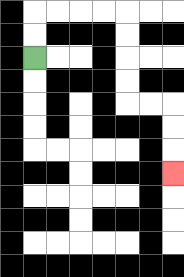{'start': '[1, 2]', 'end': '[7, 7]', 'path_directions': 'U,U,R,R,R,R,D,D,D,D,R,R,D,D,D', 'path_coordinates': '[[1, 2], [1, 1], [1, 0], [2, 0], [3, 0], [4, 0], [5, 0], [5, 1], [5, 2], [5, 3], [5, 4], [6, 4], [7, 4], [7, 5], [7, 6], [7, 7]]'}